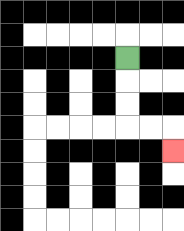{'start': '[5, 2]', 'end': '[7, 6]', 'path_directions': 'D,D,D,R,R,D', 'path_coordinates': '[[5, 2], [5, 3], [5, 4], [5, 5], [6, 5], [7, 5], [7, 6]]'}